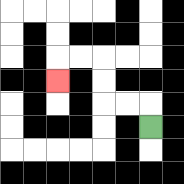{'start': '[6, 5]', 'end': '[2, 3]', 'path_directions': 'U,L,L,U,U,L,L,D', 'path_coordinates': '[[6, 5], [6, 4], [5, 4], [4, 4], [4, 3], [4, 2], [3, 2], [2, 2], [2, 3]]'}